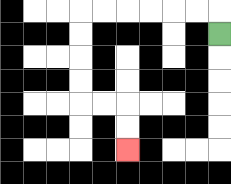{'start': '[9, 1]', 'end': '[5, 6]', 'path_directions': 'U,L,L,L,L,L,L,D,D,D,D,R,R,D,D', 'path_coordinates': '[[9, 1], [9, 0], [8, 0], [7, 0], [6, 0], [5, 0], [4, 0], [3, 0], [3, 1], [3, 2], [3, 3], [3, 4], [4, 4], [5, 4], [5, 5], [5, 6]]'}